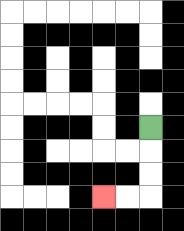{'start': '[6, 5]', 'end': '[4, 8]', 'path_directions': 'D,D,D,L,L', 'path_coordinates': '[[6, 5], [6, 6], [6, 7], [6, 8], [5, 8], [4, 8]]'}